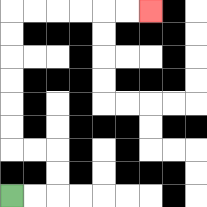{'start': '[0, 8]', 'end': '[6, 0]', 'path_directions': 'R,R,U,U,L,L,U,U,U,U,U,U,R,R,R,R,R,R', 'path_coordinates': '[[0, 8], [1, 8], [2, 8], [2, 7], [2, 6], [1, 6], [0, 6], [0, 5], [0, 4], [0, 3], [0, 2], [0, 1], [0, 0], [1, 0], [2, 0], [3, 0], [4, 0], [5, 0], [6, 0]]'}